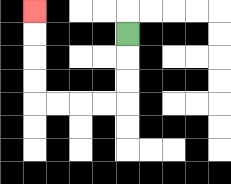{'start': '[5, 1]', 'end': '[1, 0]', 'path_directions': 'D,D,D,L,L,L,L,U,U,U,U', 'path_coordinates': '[[5, 1], [5, 2], [5, 3], [5, 4], [4, 4], [3, 4], [2, 4], [1, 4], [1, 3], [1, 2], [1, 1], [1, 0]]'}